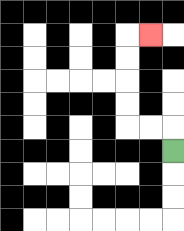{'start': '[7, 6]', 'end': '[6, 1]', 'path_directions': 'U,L,L,U,U,U,U,R', 'path_coordinates': '[[7, 6], [7, 5], [6, 5], [5, 5], [5, 4], [5, 3], [5, 2], [5, 1], [6, 1]]'}